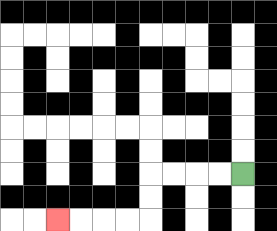{'start': '[10, 7]', 'end': '[2, 9]', 'path_directions': 'L,L,L,L,D,D,L,L,L,L', 'path_coordinates': '[[10, 7], [9, 7], [8, 7], [7, 7], [6, 7], [6, 8], [6, 9], [5, 9], [4, 9], [3, 9], [2, 9]]'}